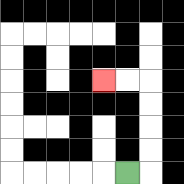{'start': '[5, 7]', 'end': '[4, 3]', 'path_directions': 'R,U,U,U,U,L,L', 'path_coordinates': '[[5, 7], [6, 7], [6, 6], [6, 5], [6, 4], [6, 3], [5, 3], [4, 3]]'}